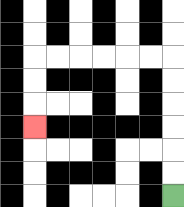{'start': '[7, 8]', 'end': '[1, 5]', 'path_directions': 'U,U,U,U,U,U,L,L,L,L,L,L,D,D,D', 'path_coordinates': '[[7, 8], [7, 7], [7, 6], [7, 5], [7, 4], [7, 3], [7, 2], [6, 2], [5, 2], [4, 2], [3, 2], [2, 2], [1, 2], [1, 3], [1, 4], [1, 5]]'}